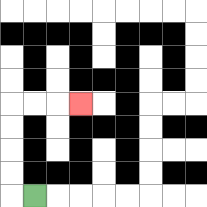{'start': '[1, 8]', 'end': '[3, 4]', 'path_directions': 'L,U,U,U,U,R,R,R', 'path_coordinates': '[[1, 8], [0, 8], [0, 7], [0, 6], [0, 5], [0, 4], [1, 4], [2, 4], [3, 4]]'}